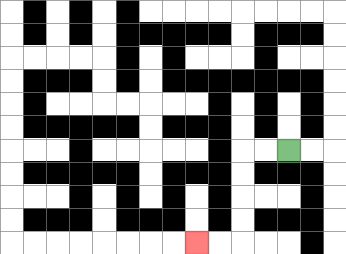{'start': '[12, 6]', 'end': '[8, 10]', 'path_directions': 'L,L,D,D,D,D,L,L', 'path_coordinates': '[[12, 6], [11, 6], [10, 6], [10, 7], [10, 8], [10, 9], [10, 10], [9, 10], [8, 10]]'}